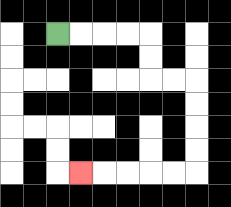{'start': '[2, 1]', 'end': '[3, 7]', 'path_directions': 'R,R,R,R,D,D,R,R,D,D,D,D,L,L,L,L,L', 'path_coordinates': '[[2, 1], [3, 1], [4, 1], [5, 1], [6, 1], [6, 2], [6, 3], [7, 3], [8, 3], [8, 4], [8, 5], [8, 6], [8, 7], [7, 7], [6, 7], [5, 7], [4, 7], [3, 7]]'}